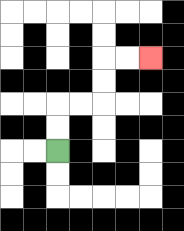{'start': '[2, 6]', 'end': '[6, 2]', 'path_directions': 'U,U,R,R,U,U,R,R', 'path_coordinates': '[[2, 6], [2, 5], [2, 4], [3, 4], [4, 4], [4, 3], [4, 2], [5, 2], [6, 2]]'}